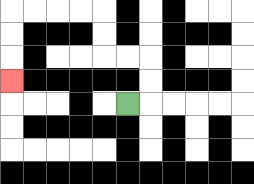{'start': '[5, 4]', 'end': '[0, 3]', 'path_directions': 'R,U,U,L,L,U,U,L,L,L,L,D,D,D', 'path_coordinates': '[[5, 4], [6, 4], [6, 3], [6, 2], [5, 2], [4, 2], [4, 1], [4, 0], [3, 0], [2, 0], [1, 0], [0, 0], [0, 1], [0, 2], [0, 3]]'}